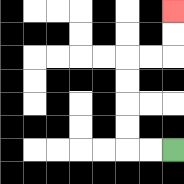{'start': '[7, 6]', 'end': '[7, 0]', 'path_directions': 'L,L,U,U,U,U,R,R,U,U', 'path_coordinates': '[[7, 6], [6, 6], [5, 6], [5, 5], [5, 4], [5, 3], [5, 2], [6, 2], [7, 2], [7, 1], [7, 0]]'}